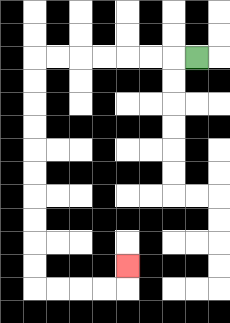{'start': '[8, 2]', 'end': '[5, 11]', 'path_directions': 'L,L,L,L,L,L,L,D,D,D,D,D,D,D,D,D,D,R,R,R,R,U', 'path_coordinates': '[[8, 2], [7, 2], [6, 2], [5, 2], [4, 2], [3, 2], [2, 2], [1, 2], [1, 3], [1, 4], [1, 5], [1, 6], [1, 7], [1, 8], [1, 9], [1, 10], [1, 11], [1, 12], [2, 12], [3, 12], [4, 12], [5, 12], [5, 11]]'}